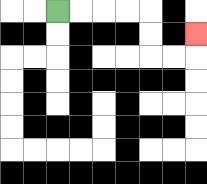{'start': '[2, 0]', 'end': '[8, 1]', 'path_directions': 'R,R,R,R,D,D,R,R,U', 'path_coordinates': '[[2, 0], [3, 0], [4, 0], [5, 0], [6, 0], [6, 1], [6, 2], [7, 2], [8, 2], [8, 1]]'}